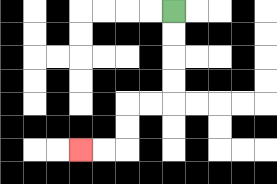{'start': '[7, 0]', 'end': '[3, 6]', 'path_directions': 'D,D,D,D,L,L,D,D,L,L', 'path_coordinates': '[[7, 0], [7, 1], [7, 2], [7, 3], [7, 4], [6, 4], [5, 4], [5, 5], [5, 6], [4, 6], [3, 6]]'}